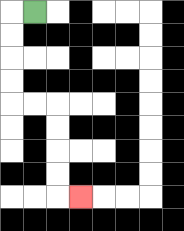{'start': '[1, 0]', 'end': '[3, 8]', 'path_directions': 'L,D,D,D,D,R,R,D,D,D,D,R', 'path_coordinates': '[[1, 0], [0, 0], [0, 1], [0, 2], [0, 3], [0, 4], [1, 4], [2, 4], [2, 5], [2, 6], [2, 7], [2, 8], [3, 8]]'}